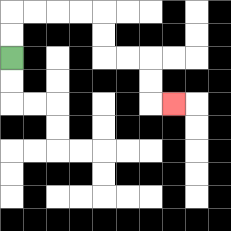{'start': '[0, 2]', 'end': '[7, 4]', 'path_directions': 'U,U,R,R,R,R,D,D,R,R,D,D,R', 'path_coordinates': '[[0, 2], [0, 1], [0, 0], [1, 0], [2, 0], [3, 0], [4, 0], [4, 1], [4, 2], [5, 2], [6, 2], [6, 3], [6, 4], [7, 4]]'}